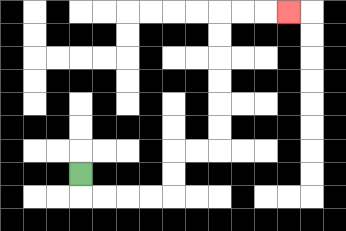{'start': '[3, 7]', 'end': '[12, 0]', 'path_directions': 'D,R,R,R,R,U,U,R,R,U,U,U,U,U,U,R,R,R', 'path_coordinates': '[[3, 7], [3, 8], [4, 8], [5, 8], [6, 8], [7, 8], [7, 7], [7, 6], [8, 6], [9, 6], [9, 5], [9, 4], [9, 3], [9, 2], [9, 1], [9, 0], [10, 0], [11, 0], [12, 0]]'}